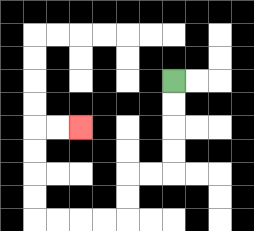{'start': '[7, 3]', 'end': '[3, 5]', 'path_directions': 'D,D,D,D,L,L,D,D,L,L,L,L,U,U,U,U,R,R', 'path_coordinates': '[[7, 3], [7, 4], [7, 5], [7, 6], [7, 7], [6, 7], [5, 7], [5, 8], [5, 9], [4, 9], [3, 9], [2, 9], [1, 9], [1, 8], [1, 7], [1, 6], [1, 5], [2, 5], [3, 5]]'}